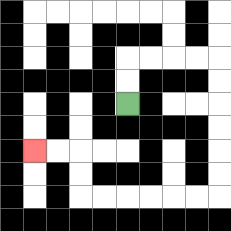{'start': '[5, 4]', 'end': '[1, 6]', 'path_directions': 'U,U,R,R,R,R,D,D,D,D,D,D,L,L,L,L,L,L,U,U,L,L', 'path_coordinates': '[[5, 4], [5, 3], [5, 2], [6, 2], [7, 2], [8, 2], [9, 2], [9, 3], [9, 4], [9, 5], [9, 6], [9, 7], [9, 8], [8, 8], [7, 8], [6, 8], [5, 8], [4, 8], [3, 8], [3, 7], [3, 6], [2, 6], [1, 6]]'}